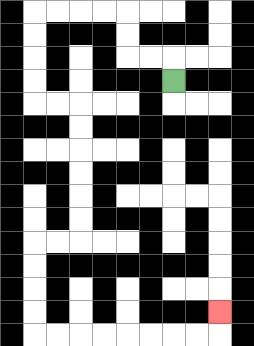{'start': '[7, 3]', 'end': '[9, 13]', 'path_directions': 'U,L,L,U,U,L,L,L,L,D,D,D,D,R,R,D,D,D,D,D,D,L,L,D,D,D,D,R,R,R,R,R,R,R,R,U', 'path_coordinates': '[[7, 3], [7, 2], [6, 2], [5, 2], [5, 1], [5, 0], [4, 0], [3, 0], [2, 0], [1, 0], [1, 1], [1, 2], [1, 3], [1, 4], [2, 4], [3, 4], [3, 5], [3, 6], [3, 7], [3, 8], [3, 9], [3, 10], [2, 10], [1, 10], [1, 11], [1, 12], [1, 13], [1, 14], [2, 14], [3, 14], [4, 14], [5, 14], [6, 14], [7, 14], [8, 14], [9, 14], [9, 13]]'}